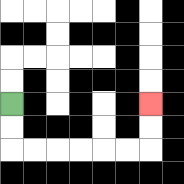{'start': '[0, 4]', 'end': '[6, 4]', 'path_directions': 'D,D,R,R,R,R,R,R,U,U', 'path_coordinates': '[[0, 4], [0, 5], [0, 6], [1, 6], [2, 6], [3, 6], [4, 6], [5, 6], [6, 6], [6, 5], [6, 4]]'}